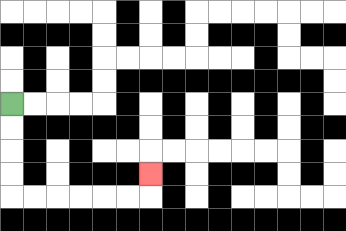{'start': '[0, 4]', 'end': '[6, 7]', 'path_directions': 'D,D,D,D,R,R,R,R,R,R,U', 'path_coordinates': '[[0, 4], [0, 5], [0, 6], [0, 7], [0, 8], [1, 8], [2, 8], [3, 8], [4, 8], [5, 8], [6, 8], [6, 7]]'}